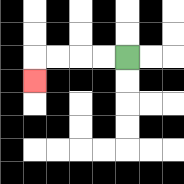{'start': '[5, 2]', 'end': '[1, 3]', 'path_directions': 'L,L,L,L,D', 'path_coordinates': '[[5, 2], [4, 2], [3, 2], [2, 2], [1, 2], [1, 3]]'}